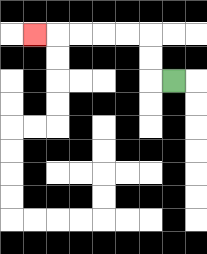{'start': '[7, 3]', 'end': '[1, 1]', 'path_directions': 'L,U,U,L,L,L,L,L', 'path_coordinates': '[[7, 3], [6, 3], [6, 2], [6, 1], [5, 1], [4, 1], [3, 1], [2, 1], [1, 1]]'}